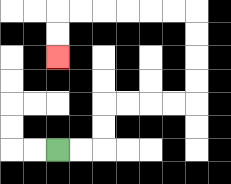{'start': '[2, 6]', 'end': '[2, 2]', 'path_directions': 'R,R,U,U,R,R,R,R,U,U,U,U,L,L,L,L,L,L,D,D', 'path_coordinates': '[[2, 6], [3, 6], [4, 6], [4, 5], [4, 4], [5, 4], [6, 4], [7, 4], [8, 4], [8, 3], [8, 2], [8, 1], [8, 0], [7, 0], [6, 0], [5, 0], [4, 0], [3, 0], [2, 0], [2, 1], [2, 2]]'}